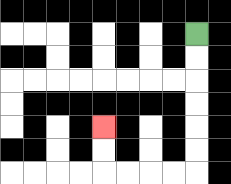{'start': '[8, 1]', 'end': '[4, 5]', 'path_directions': 'D,D,D,D,D,D,L,L,L,L,U,U', 'path_coordinates': '[[8, 1], [8, 2], [8, 3], [8, 4], [8, 5], [8, 6], [8, 7], [7, 7], [6, 7], [5, 7], [4, 7], [4, 6], [4, 5]]'}